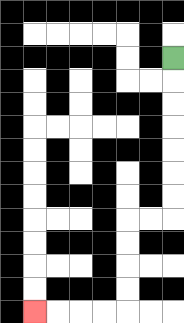{'start': '[7, 2]', 'end': '[1, 13]', 'path_directions': 'D,D,D,D,D,D,D,L,L,D,D,D,D,L,L,L,L', 'path_coordinates': '[[7, 2], [7, 3], [7, 4], [7, 5], [7, 6], [7, 7], [7, 8], [7, 9], [6, 9], [5, 9], [5, 10], [5, 11], [5, 12], [5, 13], [4, 13], [3, 13], [2, 13], [1, 13]]'}